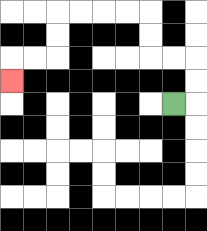{'start': '[7, 4]', 'end': '[0, 3]', 'path_directions': 'R,U,U,L,L,U,U,L,L,L,L,D,D,L,L,D', 'path_coordinates': '[[7, 4], [8, 4], [8, 3], [8, 2], [7, 2], [6, 2], [6, 1], [6, 0], [5, 0], [4, 0], [3, 0], [2, 0], [2, 1], [2, 2], [1, 2], [0, 2], [0, 3]]'}